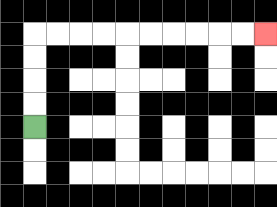{'start': '[1, 5]', 'end': '[11, 1]', 'path_directions': 'U,U,U,U,R,R,R,R,R,R,R,R,R,R', 'path_coordinates': '[[1, 5], [1, 4], [1, 3], [1, 2], [1, 1], [2, 1], [3, 1], [4, 1], [5, 1], [6, 1], [7, 1], [8, 1], [9, 1], [10, 1], [11, 1]]'}